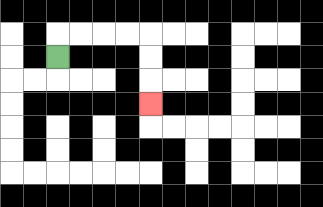{'start': '[2, 2]', 'end': '[6, 4]', 'path_directions': 'U,R,R,R,R,D,D,D', 'path_coordinates': '[[2, 2], [2, 1], [3, 1], [4, 1], [5, 1], [6, 1], [6, 2], [6, 3], [6, 4]]'}